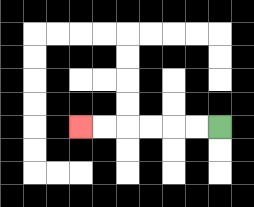{'start': '[9, 5]', 'end': '[3, 5]', 'path_directions': 'L,L,L,L,L,L', 'path_coordinates': '[[9, 5], [8, 5], [7, 5], [6, 5], [5, 5], [4, 5], [3, 5]]'}